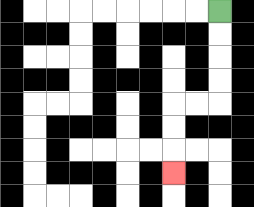{'start': '[9, 0]', 'end': '[7, 7]', 'path_directions': 'D,D,D,D,L,L,D,D,D', 'path_coordinates': '[[9, 0], [9, 1], [9, 2], [9, 3], [9, 4], [8, 4], [7, 4], [7, 5], [7, 6], [7, 7]]'}